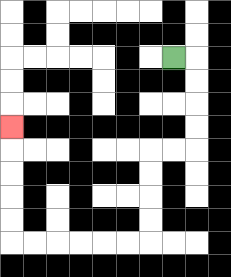{'start': '[7, 2]', 'end': '[0, 5]', 'path_directions': 'R,D,D,D,D,L,L,D,D,D,D,L,L,L,L,L,L,U,U,U,U,U', 'path_coordinates': '[[7, 2], [8, 2], [8, 3], [8, 4], [8, 5], [8, 6], [7, 6], [6, 6], [6, 7], [6, 8], [6, 9], [6, 10], [5, 10], [4, 10], [3, 10], [2, 10], [1, 10], [0, 10], [0, 9], [0, 8], [0, 7], [0, 6], [0, 5]]'}